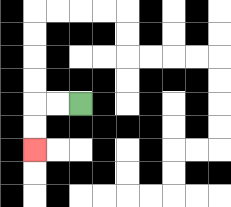{'start': '[3, 4]', 'end': '[1, 6]', 'path_directions': 'L,L,D,D', 'path_coordinates': '[[3, 4], [2, 4], [1, 4], [1, 5], [1, 6]]'}